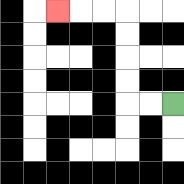{'start': '[7, 4]', 'end': '[2, 0]', 'path_directions': 'L,L,U,U,U,U,L,L,L', 'path_coordinates': '[[7, 4], [6, 4], [5, 4], [5, 3], [5, 2], [5, 1], [5, 0], [4, 0], [3, 0], [2, 0]]'}